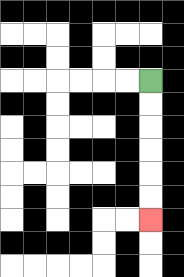{'start': '[6, 3]', 'end': '[6, 9]', 'path_directions': 'D,D,D,D,D,D', 'path_coordinates': '[[6, 3], [6, 4], [6, 5], [6, 6], [6, 7], [6, 8], [6, 9]]'}